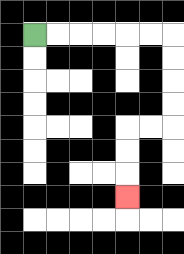{'start': '[1, 1]', 'end': '[5, 8]', 'path_directions': 'R,R,R,R,R,R,D,D,D,D,L,L,D,D,D', 'path_coordinates': '[[1, 1], [2, 1], [3, 1], [4, 1], [5, 1], [6, 1], [7, 1], [7, 2], [7, 3], [7, 4], [7, 5], [6, 5], [5, 5], [5, 6], [5, 7], [5, 8]]'}